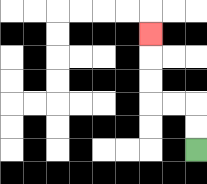{'start': '[8, 6]', 'end': '[6, 1]', 'path_directions': 'U,U,L,L,U,U,U', 'path_coordinates': '[[8, 6], [8, 5], [8, 4], [7, 4], [6, 4], [6, 3], [6, 2], [6, 1]]'}